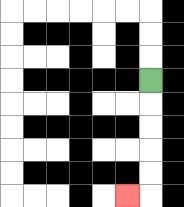{'start': '[6, 3]', 'end': '[5, 8]', 'path_directions': 'D,D,D,D,D,L', 'path_coordinates': '[[6, 3], [6, 4], [6, 5], [6, 6], [6, 7], [6, 8], [5, 8]]'}